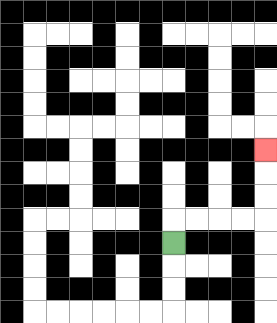{'start': '[7, 10]', 'end': '[11, 6]', 'path_directions': 'U,R,R,R,R,U,U,U', 'path_coordinates': '[[7, 10], [7, 9], [8, 9], [9, 9], [10, 9], [11, 9], [11, 8], [11, 7], [11, 6]]'}